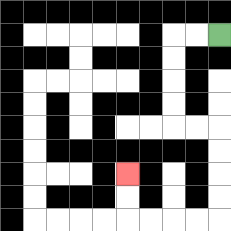{'start': '[9, 1]', 'end': '[5, 7]', 'path_directions': 'L,L,D,D,D,D,R,R,D,D,D,D,L,L,L,L,U,U', 'path_coordinates': '[[9, 1], [8, 1], [7, 1], [7, 2], [7, 3], [7, 4], [7, 5], [8, 5], [9, 5], [9, 6], [9, 7], [9, 8], [9, 9], [8, 9], [7, 9], [6, 9], [5, 9], [5, 8], [5, 7]]'}